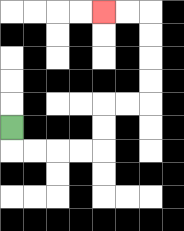{'start': '[0, 5]', 'end': '[4, 0]', 'path_directions': 'D,R,R,R,R,U,U,R,R,U,U,U,U,L,L', 'path_coordinates': '[[0, 5], [0, 6], [1, 6], [2, 6], [3, 6], [4, 6], [4, 5], [4, 4], [5, 4], [6, 4], [6, 3], [6, 2], [6, 1], [6, 0], [5, 0], [4, 0]]'}